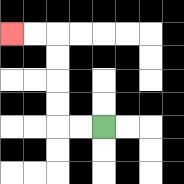{'start': '[4, 5]', 'end': '[0, 1]', 'path_directions': 'L,L,U,U,U,U,L,L', 'path_coordinates': '[[4, 5], [3, 5], [2, 5], [2, 4], [2, 3], [2, 2], [2, 1], [1, 1], [0, 1]]'}